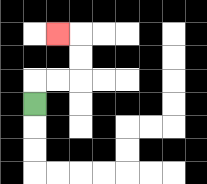{'start': '[1, 4]', 'end': '[2, 1]', 'path_directions': 'U,R,R,U,U,L', 'path_coordinates': '[[1, 4], [1, 3], [2, 3], [3, 3], [3, 2], [3, 1], [2, 1]]'}